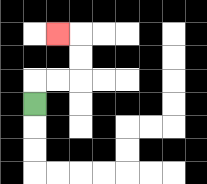{'start': '[1, 4]', 'end': '[2, 1]', 'path_directions': 'U,R,R,U,U,L', 'path_coordinates': '[[1, 4], [1, 3], [2, 3], [3, 3], [3, 2], [3, 1], [2, 1]]'}